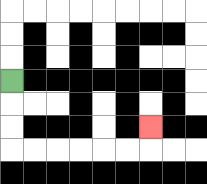{'start': '[0, 3]', 'end': '[6, 5]', 'path_directions': 'D,D,D,R,R,R,R,R,R,U', 'path_coordinates': '[[0, 3], [0, 4], [0, 5], [0, 6], [1, 6], [2, 6], [3, 6], [4, 6], [5, 6], [6, 6], [6, 5]]'}